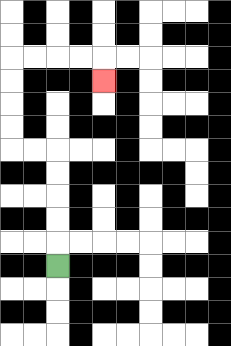{'start': '[2, 11]', 'end': '[4, 3]', 'path_directions': 'U,U,U,U,U,L,L,U,U,U,U,R,R,R,R,D', 'path_coordinates': '[[2, 11], [2, 10], [2, 9], [2, 8], [2, 7], [2, 6], [1, 6], [0, 6], [0, 5], [0, 4], [0, 3], [0, 2], [1, 2], [2, 2], [3, 2], [4, 2], [4, 3]]'}